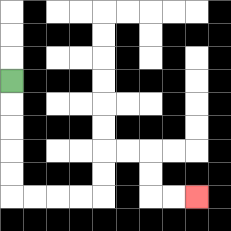{'start': '[0, 3]', 'end': '[8, 8]', 'path_directions': 'D,D,D,D,D,R,R,R,R,U,U,R,R,D,D,R,R', 'path_coordinates': '[[0, 3], [0, 4], [0, 5], [0, 6], [0, 7], [0, 8], [1, 8], [2, 8], [3, 8], [4, 8], [4, 7], [4, 6], [5, 6], [6, 6], [6, 7], [6, 8], [7, 8], [8, 8]]'}